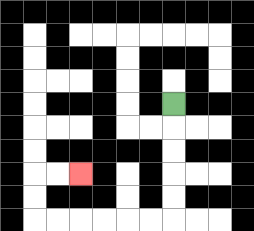{'start': '[7, 4]', 'end': '[3, 7]', 'path_directions': 'D,D,D,D,D,L,L,L,L,L,L,U,U,R,R', 'path_coordinates': '[[7, 4], [7, 5], [7, 6], [7, 7], [7, 8], [7, 9], [6, 9], [5, 9], [4, 9], [3, 9], [2, 9], [1, 9], [1, 8], [1, 7], [2, 7], [3, 7]]'}